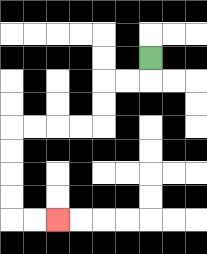{'start': '[6, 2]', 'end': '[2, 9]', 'path_directions': 'D,L,L,D,D,L,L,L,L,D,D,D,D,R,R', 'path_coordinates': '[[6, 2], [6, 3], [5, 3], [4, 3], [4, 4], [4, 5], [3, 5], [2, 5], [1, 5], [0, 5], [0, 6], [0, 7], [0, 8], [0, 9], [1, 9], [2, 9]]'}